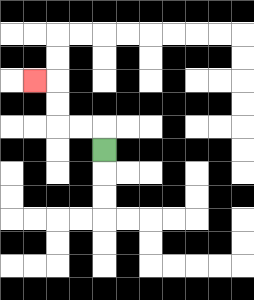{'start': '[4, 6]', 'end': '[1, 3]', 'path_directions': 'U,L,L,U,U,L', 'path_coordinates': '[[4, 6], [4, 5], [3, 5], [2, 5], [2, 4], [2, 3], [1, 3]]'}